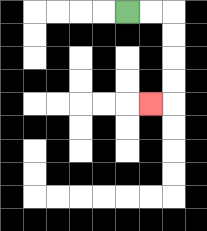{'start': '[5, 0]', 'end': '[6, 4]', 'path_directions': 'R,R,D,D,D,D,L', 'path_coordinates': '[[5, 0], [6, 0], [7, 0], [7, 1], [7, 2], [7, 3], [7, 4], [6, 4]]'}